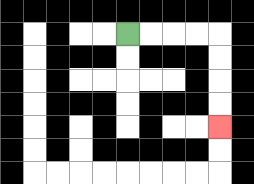{'start': '[5, 1]', 'end': '[9, 5]', 'path_directions': 'R,R,R,R,D,D,D,D', 'path_coordinates': '[[5, 1], [6, 1], [7, 1], [8, 1], [9, 1], [9, 2], [9, 3], [9, 4], [9, 5]]'}